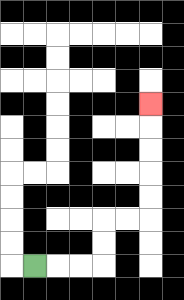{'start': '[1, 11]', 'end': '[6, 4]', 'path_directions': 'R,R,R,U,U,R,R,U,U,U,U,U', 'path_coordinates': '[[1, 11], [2, 11], [3, 11], [4, 11], [4, 10], [4, 9], [5, 9], [6, 9], [6, 8], [6, 7], [6, 6], [6, 5], [6, 4]]'}